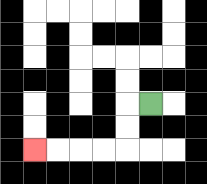{'start': '[6, 4]', 'end': '[1, 6]', 'path_directions': 'L,D,D,L,L,L,L', 'path_coordinates': '[[6, 4], [5, 4], [5, 5], [5, 6], [4, 6], [3, 6], [2, 6], [1, 6]]'}